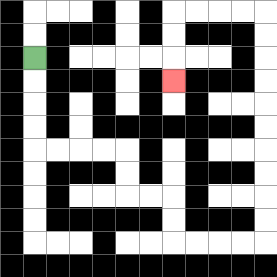{'start': '[1, 2]', 'end': '[7, 3]', 'path_directions': 'D,D,D,D,R,R,R,R,D,D,R,R,D,D,R,R,R,R,U,U,U,U,U,U,U,U,U,U,L,L,L,L,D,D,D', 'path_coordinates': '[[1, 2], [1, 3], [1, 4], [1, 5], [1, 6], [2, 6], [3, 6], [4, 6], [5, 6], [5, 7], [5, 8], [6, 8], [7, 8], [7, 9], [7, 10], [8, 10], [9, 10], [10, 10], [11, 10], [11, 9], [11, 8], [11, 7], [11, 6], [11, 5], [11, 4], [11, 3], [11, 2], [11, 1], [11, 0], [10, 0], [9, 0], [8, 0], [7, 0], [7, 1], [7, 2], [7, 3]]'}